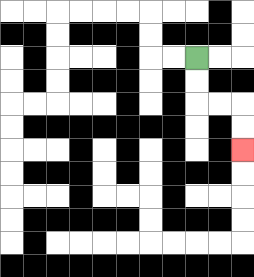{'start': '[8, 2]', 'end': '[10, 6]', 'path_directions': 'D,D,R,R,D,D', 'path_coordinates': '[[8, 2], [8, 3], [8, 4], [9, 4], [10, 4], [10, 5], [10, 6]]'}